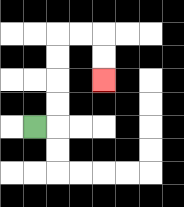{'start': '[1, 5]', 'end': '[4, 3]', 'path_directions': 'R,U,U,U,U,R,R,D,D', 'path_coordinates': '[[1, 5], [2, 5], [2, 4], [2, 3], [2, 2], [2, 1], [3, 1], [4, 1], [4, 2], [4, 3]]'}